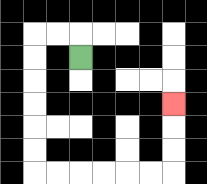{'start': '[3, 2]', 'end': '[7, 4]', 'path_directions': 'U,L,L,D,D,D,D,D,D,R,R,R,R,R,R,U,U,U', 'path_coordinates': '[[3, 2], [3, 1], [2, 1], [1, 1], [1, 2], [1, 3], [1, 4], [1, 5], [1, 6], [1, 7], [2, 7], [3, 7], [4, 7], [5, 7], [6, 7], [7, 7], [7, 6], [7, 5], [7, 4]]'}